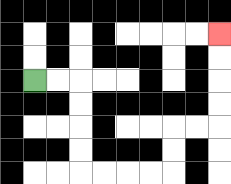{'start': '[1, 3]', 'end': '[9, 1]', 'path_directions': 'R,R,D,D,D,D,R,R,R,R,U,U,R,R,U,U,U,U', 'path_coordinates': '[[1, 3], [2, 3], [3, 3], [3, 4], [3, 5], [3, 6], [3, 7], [4, 7], [5, 7], [6, 7], [7, 7], [7, 6], [7, 5], [8, 5], [9, 5], [9, 4], [9, 3], [9, 2], [9, 1]]'}